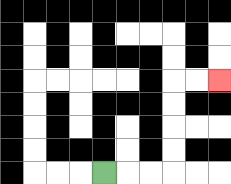{'start': '[4, 7]', 'end': '[9, 3]', 'path_directions': 'R,R,R,U,U,U,U,R,R', 'path_coordinates': '[[4, 7], [5, 7], [6, 7], [7, 7], [7, 6], [7, 5], [7, 4], [7, 3], [8, 3], [9, 3]]'}